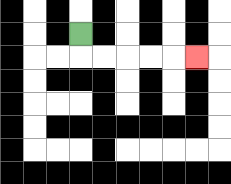{'start': '[3, 1]', 'end': '[8, 2]', 'path_directions': 'D,R,R,R,R,R', 'path_coordinates': '[[3, 1], [3, 2], [4, 2], [5, 2], [6, 2], [7, 2], [8, 2]]'}